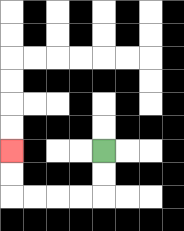{'start': '[4, 6]', 'end': '[0, 6]', 'path_directions': 'D,D,L,L,L,L,U,U', 'path_coordinates': '[[4, 6], [4, 7], [4, 8], [3, 8], [2, 8], [1, 8], [0, 8], [0, 7], [0, 6]]'}